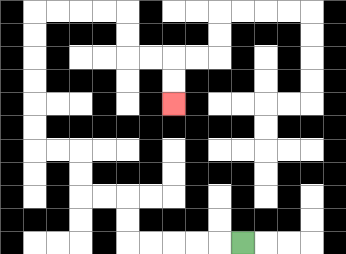{'start': '[10, 10]', 'end': '[7, 4]', 'path_directions': 'L,L,L,L,L,U,U,L,L,U,U,L,L,U,U,U,U,U,U,R,R,R,R,D,D,R,R,D,D', 'path_coordinates': '[[10, 10], [9, 10], [8, 10], [7, 10], [6, 10], [5, 10], [5, 9], [5, 8], [4, 8], [3, 8], [3, 7], [3, 6], [2, 6], [1, 6], [1, 5], [1, 4], [1, 3], [1, 2], [1, 1], [1, 0], [2, 0], [3, 0], [4, 0], [5, 0], [5, 1], [5, 2], [6, 2], [7, 2], [7, 3], [7, 4]]'}